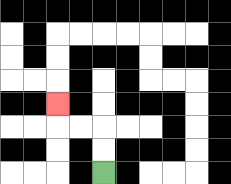{'start': '[4, 7]', 'end': '[2, 4]', 'path_directions': 'U,U,L,L,U', 'path_coordinates': '[[4, 7], [4, 6], [4, 5], [3, 5], [2, 5], [2, 4]]'}